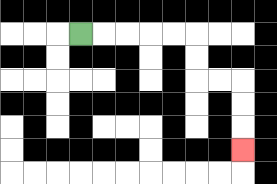{'start': '[3, 1]', 'end': '[10, 6]', 'path_directions': 'R,R,R,R,R,D,D,R,R,D,D,D', 'path_coordinates': '[[3, 1], [4, 1], [5, 1], [6, 1], [7, 1], [8, 1], [8, 2], [8, 3], [9, 3], [10, 3], [10, 4], [10, 5], [10, 6]]'}